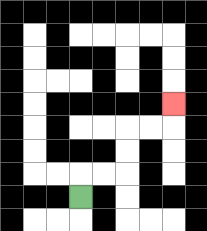{'start': '[3, 8]', 'end': '[7, 4]', 'path_directions': 'U,R,R,U,U,R,R,U', 'path_coordinates': '[[3, 8], [3, 7], [4, 7], [5, 7], [5, 6], [5, 5], [6, 5], [7, 5], [7, 4]]'}